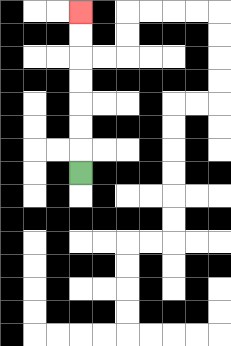{'start': '[3, 7]', 'end': '[3, 0]', 'path_directions': 'U,U,U,U,U,U,U', 'path_coordinates': '[[3, 7], [3, 6], [3, 5], [3, 4], [3, 3], [3, 2], [3, 1], [3, 0]]'}